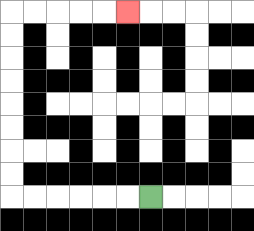{'start': '[6, 8]', 'end': '[5, 0]', 'path_directions': 'L,L,L,L,L,L,U,U,U,U,U,U,U,U,R,R,R,R,R', 'path_coordinates': '[[6, 8], [5, 8], [4, 8], [3, 8], [2, 8], [1, 8], [0, 8], [0, 7], [0, 6], [0, 5], [0, 4], [0, 3], [0, 2], [0, 1], [0, 0], [1, 0], [2, 0], [3, 0], [4, 0], [5, 0]]'}